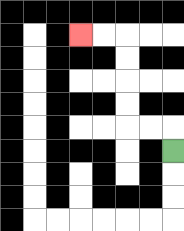{'start': '[7, 6]', 'end': '[3, 1]', 'path_directions': 'U,L,L,U,U,U,U,L,L', 'path_coordinates': '[[7, 6], [7, 5], [6, 5], [5, 5], [5, 4], [5, 3], [5, 2], [5, 1], [4, 1], [3, 1]]'}